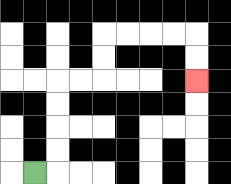{'start': '[1, 7]', 'end': '[8, 3]', 'path_directions': 'R,U,U,U,U,R,R,U,U,R,R,R,R,D,D', 'path_coordinates': '[[1, 7], [2, 7], [2, 6], [2, 5], [2, 4], [2, 3], [3, 3], [4, 3], [4, 2], [4, 1], [5, 1], [6, 1], [7, 1], [8, 1], [8, 2], [8, 3]]'}